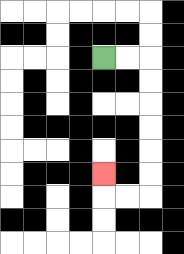{'start': '[4, 2]', 'end': '[4, 7]', 'path_directions': 'R,R,D,D,D,D,D,D,L,L,U', 'path_coordinates': '[[4, 2], [5, 2], [6, 2], [6, 3], [6, 4], [6, 5], [6, 6], [6, 7], [6, 8], [5, 8], [4, 8], [4, 7]]'}